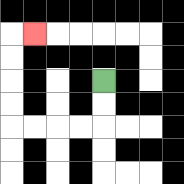{'start': '[4, 3]', 'end': '[1, 1]', 'path_directions': 'D,D,L,L,L,L,U,U,U,U,R', 'path_coordinates': '[[4, 3], [4, 4], [4, 5], [3, 5], [2, 5], [1, 5], [0, 5], [0, 4], [0, 3], [0, 2], [0, 1], [1, 1]]'}